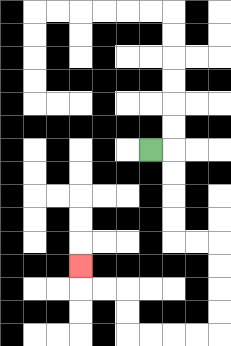{'start': '[6, 6]', 'end': '[3, 11]', 'path_directions': 'R,D,D,D,D,R,R,D,D,D,D,L,L,L,L,U,U,L,L,U', 'path_coordinates': '[[6, 6], [7, 6], [7, 7], [7, 8], [7, 9], [7, 10], [8, 10], [9, 10], [9, 11], [9, 12], [9, 13], [9, 14], [8, 14], [7, 14], [6, 14], [5, 14], [5, 13], [5, 12], [4, 12], [3, 12], [3, 11]]'}